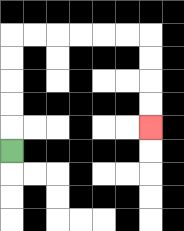{'start': '[0, 6]', 'end': '[6, 5]', 'path_directions': 'U,U,U,U,U,R,R,R,R,R,R,D,D,D,D', 'path_coordinates': '[[0, 6], [0, 5], [0, 4], [0, 3], [0, 2], [0, 1], [1, 1], [2, 1], [3, 1], [4, 1], [5, 1], [6, 1], [6, 2], [6, 3], [6, 4], [6, 5]]'}